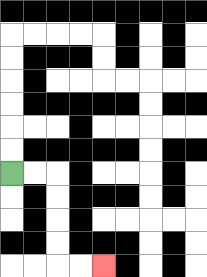{'start': '[0, 7]', 'end': '[4, 11]', 'path_directions': 'R,R,D,D,D,D,R,R', 'path_coordinates': '[[0, 7], [1, 7], [2, 7], [2, 8], [2, 9], [2, 10], [2, 11], [3, 11], [4, 11]]'}